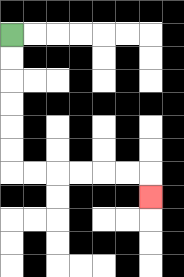{'start': '[0, 1]', 'end': '[6, 8]', 'path_directions': 'D,D,D,D,D,D,R,R,R,R,R,R,D', 'path_coordinates': '[[0, 1], [0, 2], [0, 3], [0, 4], [0, 5], [0, 6], [0, 7], [1, 7], [2, 7], [3, 7], [4, 7], [5, 7], [6, 7], [6, 8]]'}